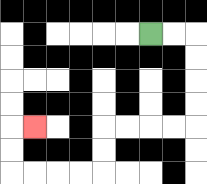{'start': '[6, 1]', 'end': '[1, 5]', 'path_directions': 'R,R,D,D,D,D,L,L,L,L,D,D,L,L,L,L,U,U,R', 'path_coordinates': '[[6, 1], [7, 1], [8, 1], [8, 2], [8, 3], [8, 4], [8, 5], [7, 5], [6, 5], [5, 5], [4, 5], [4, 6], [4, 7], [3, 7], [2, 7], [1, 7], [0, 7], [0, 6], [0, 5], [1, 5]]'}